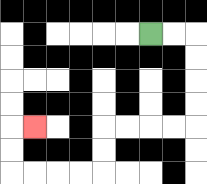{'start': '[6, 1]', 'end': '[1, 5]', 'path_directions': 'R,R,D,D,D,D,L,L,L,L,D,D,L,L,L,L,U,U,R', 'path_coordinates': '[[6, 1], [7, 1], [8, 1], [8, 2], [8, 3], [8, 4], [8, 5], [7, 5], [6, 5], [5, 5], [4, 5], [4, 6], [4, 7], [3, 7], [2, 7], [1, 7], [0, 7], [0, 6], [0, 5], [1, 5]]'}